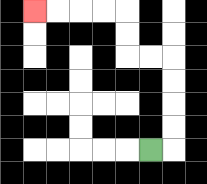{'start': '[6, 6]', 'end': '[1, 0]', 'path_directions': 'R,U,U,U,U,L,L,U,U,L,L,L,L', 'path_coordinates': '[[6, 6], [7, 6], [7, 5], [7, 4], [7, 3], [7, 2], [6, 2], [5, 2], [5, 1], [5, 0], [4, 0], [3, 0], [2, 0], [1, 0]]'}